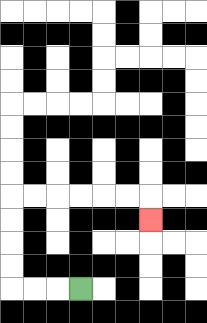{'start': '[3, 12]', 'end': '[6, 9]', 'path_directions': 'L,L,L,U,U,U,U,R,R,R,R,R,R,D', 'path_coordinates': '[[3, 12], [2, 12], [1, 12], [0, 12], [0, 11], [0, 10], [0, 9], [0, 8], [1, 8], [2, 8], [3, 8], [4, 8], [5, 8], [6, 8], [6, 9]]'}